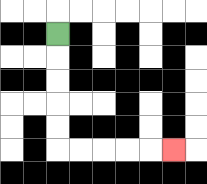{'start': '[2, 1]', 'end': '[7, 6]', 'path_directions': 'D,D,D,D,D,R,R,R,R,R', 'path_coordinates': '[[2, 1], [2, 2], [2, 3], [2, 4], [2, 5], [2, 6], [3, 6], [4, 6], [5, 6], [6, 6], [7, 6]]'}